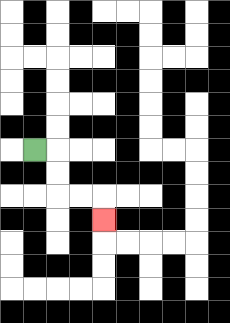{'start': '[1, 6]', 'end': '[4, 9]', 'path_directions': 'R,D,D,R,R,D', 'path_coordinates': '[[1, 6], [2, 6], [2, 7], [2, 8], [3, 8], [4, 8], [4, 9]]'}